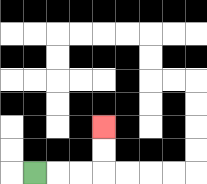{'start': '[1, 7]', 'end': '[4, 5]', 'path_directions': 'R,R,R,U,U', 'path_coordinates': '[[1, 7], [2, 7], [3, 7], [4, 7], [4, 6], [4, 5]]'}